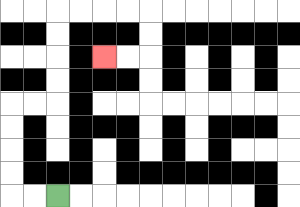{'start': '[2, 8]', 'end': '[4, 2]', 'path_directions': 'L,L,U,U,U,U,R,R,U,U,U,U,R,R,R,R,D,D,L,L', 'path_coordinates': '[[2, 8], [1, 8], [0, 8], [0, 7], [0, 6], [0, 5], [0, 4], [1, 4], [2, 4], [2, 3], [2, 2], [2, 1], [2, 0], [3, 0], [4, 0], [5, 0], [6, 0], [6, 1], [6, 2], [5, 2], [4, 2]]'}